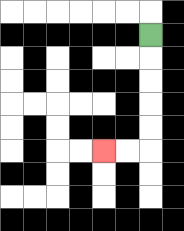{'start': '[6, 1]', 'end': '[4, 6]', 'path_directions': 'D,D,D,D,D,L,L', 'path_coordinates': '[[6, 1], [6, 2], [6, 3], [6, 4], [6, 5], [6, 6], [5, 6], [4, 6]]'}